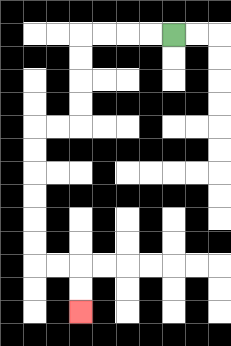{'start': '[7, 1]', 'end': '[3, 13]', 'path_directions': 'L,L,L,L,D,D,D,D,L,L,D,D,D,D,D,D,R,R,D,D', 'path_coordinates': '[[7, 1], [6, 1], [5, 1], [4, 1], [3, 1], [3, 2], [3, 3], [3, 4], [3, 5], [2, 5], [1, 5], [1, 6], [1, 7], [1, 8], [1, 9], [1, 10], [1, 11], [2, 11], [3, 11], [3, 12], [3, 13]]'}